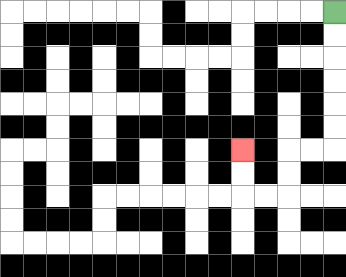{'start': '[14, 0]', 'end': '[10, 6]', 'path_directions': 'D,D,D,D,D,D,L,L,D,D,L,L,U,U', 'path_coordinates': '[[14, 0], [14, 1], [14, 2], [14, 3], [14, 4], [14, 5], [14, 6], [13, 6], [12, 6], [12, 7], [12, 8], [11, 8], [10, 8], [10, 7], [10, 6]]'}